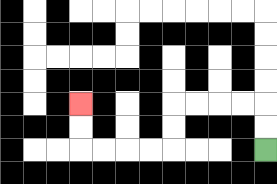{'start': '[11, 6]', 'end': '[3, 4]', 'path_directions': 'U,U,L,L,L,L,D,D,L,L,L,L,U,U', 'path_coordinates': '[[11, 6], [11, 5], [11, 4], [10, 4], [9, 4], [8, 4], [7, 4], [7, 5], [7, 6], [6, 6], [5, 6], [4, 6], [3, 6], [3, 5], [3, 4]]'}